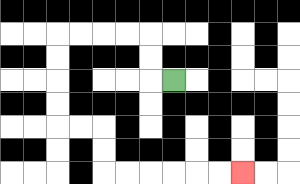{'start': '[7, 3]', 'end': '[10, 7]', 'path_directions': 'L,U,U,L,L,L,L,D,D,D,D,R,R,D,D,R,R,R,R,R,R', 'path_coordinates': '[[7, 3], [6, 3], [6, 2], [6, 1], [5, 1], [4, 1], [3, 1], [2, 1], [2, 2], [2, 3], [2, 4], [2, 5], [3, 5], [4, 5], [4, 6], [4, 7], [5, 7], [6, 7], [7, 7], [8, 7], [9, 7], [10, 7]]'}